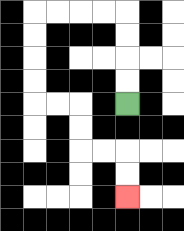{'start': '[5, 4]', 'end': '[5, 8]', 'path_directions': 'U,U,U,U,L,L,L,L,D,D,D,D,R,R,D,D,R,R,D,D', 'path_coordinates': '[[5, 4], [5, 3], [5, 2], [5, 1], [5, 0], [4, 0], [3, 0], [2, 0], [1, 0], [1, 1], [1, 2], [1, 3], [1, 4], [2, 4], [3, 4], [3, 5], [3, 6], [4, 6], [5, 6], [5, 7], [5, 8]]'}